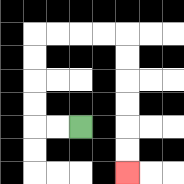{'start': '[3, 5]', 'end': '[5, 7]', 'path_directions': 'L,L,U,U,U,U,R,R,R,R,D,D,D,D,D,D', 'path_coordinates': '[[3, 5], [2, 5], [1, 5], [1, 4], [1, 3], [1, 2], [1, 1], [2, 1], [3, 1], [4, 1], [5, 1], [5, 2], [5, 3], [5, 4], [5, 5], [5, 6], [5, 7]]'}